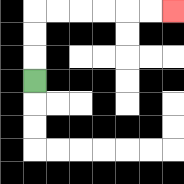{'start': '[1, 3]', 'end': '[7, 0]', 'path_directions': 'U,U,U,R,R,R,R,R,R', 'path_coordinates': '[[1, 3], [1, 2], [1, 1], [1, 0], [2, 0], [3, 0], [4, 0], [5, 0], [6, 0], [7, 0]]'}